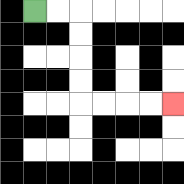{'start': '[1, 0]', 'end': '[7, 4]', 'path_directions': 'R,R,D,D,D,D,R,R,R,R', 'path_coordinates': '[[1, 0], [2, 0], [3, 0], [3, 1], [3, 2], [3, 3], [3, 4], [4, 4], [5, 4], [6, 4], [7, 4]]'}